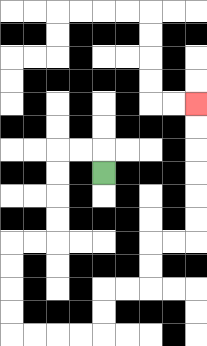{'start': '[4, 7]', 'end': '[8, 4]', 'path_directions': 'U,L,L,D,D,D,D,L,L,D,D,D,D,R,R,R,R,U,U,R,R,U,U,R,R,U,U,U,U,U,U', 'path_coordinates': '[[4, 7], [4, 6], [3, 6], [2, 6], [2, 7], [2, 8], [2, 9], [2, 10], [1, 10], [0, 10], [0, 11], [0, 12], [0, 13], [0, 14], [1, 14], [2, 14], [3, 14], [4, 14], [4, 13], [4, 12], [5, 12], [6, 12], [6, 11], [6, 10], [7, 10], [8, 10], [8, 9], [8, 8], [8, 7], [8, 6], [8, 5], [8, 4]]'}